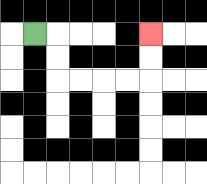{'start': '[1, 1]', 'end': '[6, 1]', 'path_directions': 'R,D,D,R,R,R,R,U,U', 'path_coordinates': '[[1, 1], [2, 1], [2, 2], [2, 3], [3, 3], [4, 3], [5, 3], [6, 3], [6, 2], [6, 1]]'}